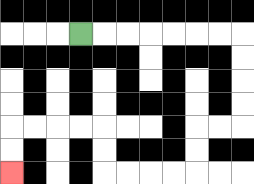{'start': '[3, 1]', 'end': '[0, 7]', 'path_directions': 'R,R,R,R,R,R,R,D,D,D,D,L,L,D,D,L,L,L,L,U,U,L,L,L,L,D,D', 'path_coordinates': '[[3, 1], [4, 1], [5, 1], [6, 1], [7, 1], [8, 1], [9, 1], [10, 1], [10, 2], [10, 3], [10, 4], [10, 5], [9, 5], [8, 5], [8, 6], [8, 7], [7, 7], [6, 7], [5, 7], [4, 7], [4, 6], [4, 5], [3, 5], [2, 5], [1, 5], [0, 5], [0, 6], [0, 7]]'}